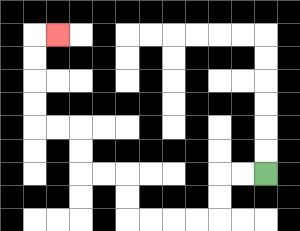{'start': '[11, 7]', 'end': '[2, 1]', 'path_directions': 'L,L,D,D,L,L,L,L,U,U,L,L,U,U,L,L,U,U,U,U,R', 'path_coordinates': '[[11, 7], [10, 7], [9, 7], [9, 8], [9, 9], [8, 9], [7, 9], [6, 9], [5, 9], [5, 8], [5, 7], [4, 7], [3, 7], [3, 6], [3, 5], [2, 5], [1, 5], [1, 4], [1, 3], [1, 2], [1, 1], [2, 1]]'}